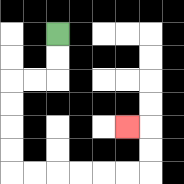{'start': '[2, 1]', 'end': '[5, 5]', 'path_directions': 'D,D,L,L,D,D,D,D,R,R,R,R,R,R,U,U,L', 'path_coordinates': '[[2, 1], [2, 2], [2, 3], [1, 3], [0, 3], [0, 4], [0, 5], [0, 6], [0, 7], [1, 7], [2, 7], [3, 7], [4, 7], [5, 7], [6, 7], [6, 6], [6, 5], [5, 5]]'}